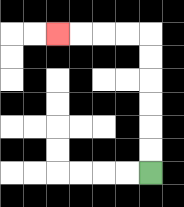{'start': '[6, 7]', 'end': '[2, 1]', 'path_directions': 'U,U,U,U,U,U,L,L,L,L', 'path_coordinates': '[[6, 7], [6, 6], [6, 5], [6, 4], [6, 3], [6, 2], [6, 1], [5, 1], [4, 1], [3, 1], [2, 1]]'}